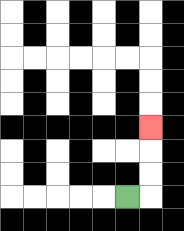{'start': '[5, 8]', 'end': '[6, 5]', 'path_directions': 'R,U,U,U', 'path_coordinates': '[[5, 8], [6, 8], [6, 7], [6, 6], [6, 5]]'}